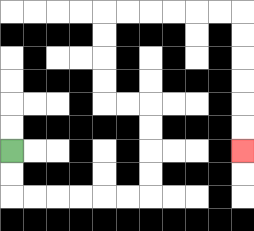{'start': '[0, 6]', 'end': '[10, 6]', 'path_directions': 'D,D,R,R,R,R,R,R,U,U,U,U,L,L,U,U,U,U,R,R,R,R,R,R,D,D,D,D,D,D', 'path_coordinates': '[[0, 6], [0, 7], [0, 8], [1, 8], [2, 8], [3, 8], [4, 8], [5, 8], [6, 8], [6, 7], [6, 6], [6, 5], [6, 4], [5, 4], [4, 4], [4, 3], [4, 2], [4, 1], [4, 0], [5, 0], [6, 0], [7, 0], [8, 0], [9, 0], [10, 0], [10, 1], [10, 2], [10, 3], [10, 4], [10, 5], [10, 6]]'}